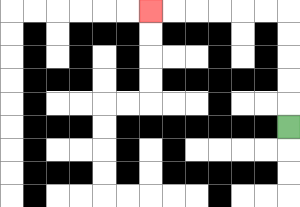{'start': '[12, 5]', 'end': '[6, 0]', 'path_directions': 'U,U,U,U,U,L,L,L,L,L,L', 'path_coordinates': '[[12, 5], [12, 4], [12, 3], [12, 2], [12, 1], [12, 0], [11, 0], [10, 0], [9, 0], [8, 0], [7, 0], [6, 0]]'}